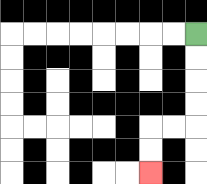{'start': '[8, 1]', 'end': '[6, 7]', 'path_directions': 'D,D,D,D,L,L,D,D', 'path_coordinates': '[[8, 1], [8, 2], [8, 3], [8, 4], [8, 5], [7, 5], [6, 5], [6, 6], [6, 7]]'}